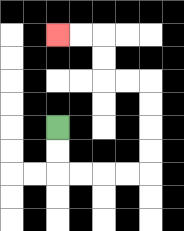{'start': '[2, 5]', 'end': '[2, 1]', 'path_directions': 'D,D,R,R,R,R,U,U,U,U,L,L,U,U,L,L', 'path_coordinates': '[[2, 5], [2, 6], [2, 7], [3, 7], [4, 7], [5, 7], [6, 7], [6, 6], [6, 5], [6, 4], [6, 3], [5, 3], [4, 3], [4, 2], [4, 1], [3, 1], [2, 1]]'}